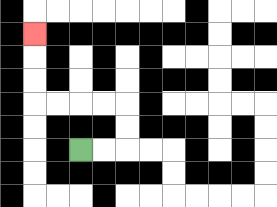{'start': '[3, 6]', 'end': '[1, 1]', 'path_directions': 'R,R,U,U,L,L,L,L,U,U,U', 'path_coordinates': '[[3, 6], [4, 6], [5, 6], [5, 5], [5, 4], [4, 4], [3, 4], [2, 4], [1, 4], [1, 3], [1, 2], [1, 1]]'}